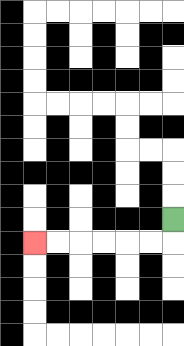{'start': '[7, 9]', 'end': '[1, 10]', 'path_directions': 'D,L,L,L,L,L,L', 'path_coordinates': '[[7, 9], [7, 10], [6, 10], [5, 10], [4, 10], [3, 10], [2, 10], [1, 10]]'}